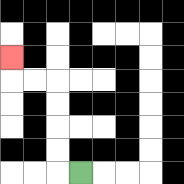{'start': '[3, 7]', 'end': '[0, 2]', 'path_directions': 'L,U,U,U,U,L,L,U', 'path_coordinates': '[[3, 7], [2, 7], [2, 6], [2, 5], [2, 4], [2, 3], [1, 3], [0, 3], [0, 2]]'}